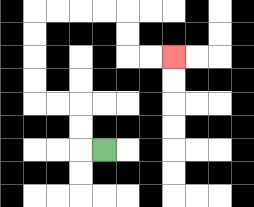{'start': '[4, 6]', 'end': '[7, 2]', 'path_directions': 'L,U,U,L,L,U,U,U,U,R,R,R,R,D,D,R,R', 'path_coordinates': '[[4, 6], [3, 6], [3, 5], [3, 4], [2, 4], [1, 4], [1, 3], [1, 2], [1, 1], [1, 0], [2, 0], [3, 0], [4, 0], [5, 0], [5, 1], [5, 2], [6, 2], [7, 2]]'}